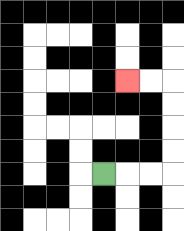{'start': '[4, 7]', 'end': '[5, 3]', 'path_directions': 'R,R,R,U,U,U,U,L,L', 'path_coordinates': '[[4, 7], [5, 7], [6, 7], [7, 7], [7, 6], [7, 5], [7, 4], [7, 3], [6, 3], [5, 3]]'}